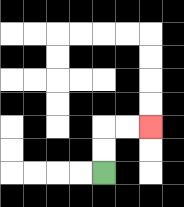{'start': '[4, 7]', 'end': '[6, 5]', 'path_directions': 'U,U,R,R', 'path_coordinates': '[[4, 7], [4, 6], [4, 5], [5, 5], [6, 5]]'}